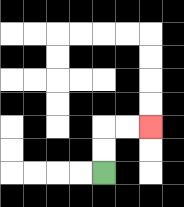{'start': '[4, 7]', 'end': '[6, 5]', 'path_directions': 'U,U,R,R', 'path_coordinates': '[[4, 7], [4, 6], [4, 5], [5, 5], [6, 5]]'}